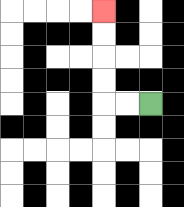{'start': '[6, 4]', 'end': '[4, 0]', 'path_directions': 'L,L,U,U,U,U', 'path_coordinates': '[[6, 4], [5, 4], [4, 4], [4, 3], [4, 2], [4, 1], [4, 0]]'}